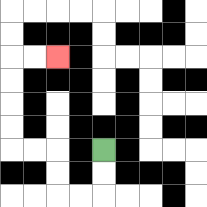{'start': '[4, 6]', 'end': '[2, 2]', 'path_directions': 'D,D,L,L,U,U,L,L,U,U,U,U,R,R', 'path_coordinates': '[[4, 6], [4, 7], [4, 8], [3, 8], [2, 8], [2, 7], [2, 6], [1, 6], [0, 6], [0, 5], [0, 4], [0, 3], [0, 2], [1, 2], [2, 2]]'}